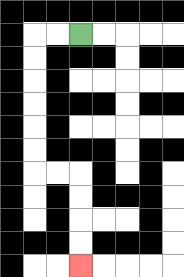{'start': '[3, 1]', 'end': '[3, 11]', 'path_directions': 'L,L,D,D,D,D,D,D,R,R,D,D,D,D', 'path_coordinates': '[[3, 1], [2, 1], [1, 1], [1, 2], [1, 3], [1, 4], [1, 5], [1, 6], [1, 7], [2, 7], [3, 7], [3, 8], [3, 9], [3, 10], [3, 11]]'}